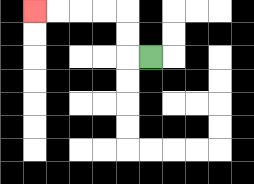{'start': '[6, 2]', 'end': '[1, 0]', 'path_directions': 'L,U,U,L,L,L,L', 'path_coordinates': '[[6, 2], [5, 2], [5, 1], [5, 0], [4, 0], [3, 0], [2, 0], [1, 0]]'}